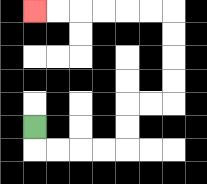{'start': '[1, 5]', 'end': '[1, 0]', 'path_directions': 'D,R,R,R,R,U,U,R,R,U,U,U,U,L,L,L,L,L,L', 'path_coordinates': '[[1, 5], [1, 6], [2, 6], [3, 6], [4, 6], [5, 6], [5, 5], [5, 4], [6, 4], [7, 4], [7, 3], [7, 2], [7, 1], [7, 0], [6, 0], [5, 0], [4, 0], [3, 0], [2, 0], [1, 0]]'}